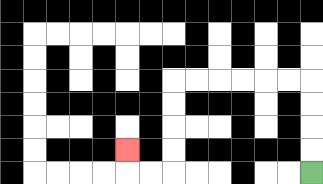{'start': '[13, 7]', 'end': '[5, 6]', 'path_directions': 'U,U,U,U,L,L,L,L,L,L,D,D,D,D,L,L,U', 'path_coordinates': '[[13, 7], [13, 6], [13, 5], [13, 4], [13, 3], [12, 3], [11, 3], [10, 3], [9, 3], [8, 3], [7, 3], [7, 4], [7, 5], [7, 6], [7, 7], [6, 7], [5, 7], [5, 6]]'}